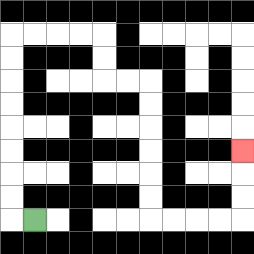{'start': '[1, 9]', 'end': '[10, 6]', 'path_directions': 'L,U,U,U,U,U,U,U,U,R,R,R,R,D,D,R,R,D,D,D,D,D,D,R,R,R,R,U,U,U', 'path_coordinates': '[[1, 9], [0, 9], [0, 8], [0, 7], [0, 6], [0, 5], [0, 4], [0, 3], [0, 2], [0, 1], [1, 1], [2, 1], [3, 1], [4, 1], [4, 2], [4, 3], [5, 3], [6, 3], [6, 4], [6, 5], [6, 6], [6, 7], [6, 8], [6, 9], [7, 9], [8, 9], [9, 9], [10, 9], [10, 8], [10, 7], [10, 6]]'}